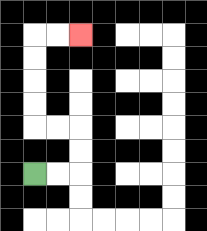{'start': '[1, 7]', 'end': '[3, 1]', 'path_directions': 'R,R,U,U,L,L,U,U,U,U,R,R', 'path_coordinates': '[[1, 7], [2, 7], [3, 7], [3, 6], [3, 5], [2, 5], [1, 5], [1, 4], [1, 3], [1, 2], [1, 1], [2, 1], [3, 1]]'}